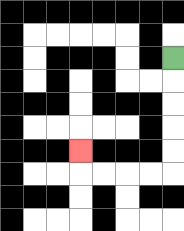{'start': '[7, 2]', 'end': '[3, 6]', 'path_directions': 'D,D,D,D,D,L,L,L,L,U', 'path_coordinates': '[[7, 2], [7, 3], [7, 4], [7, 5], [7, 6], [7, 7], [6, 7], [5, 7], [4, 7], [3, 7], [3, 6]]'}